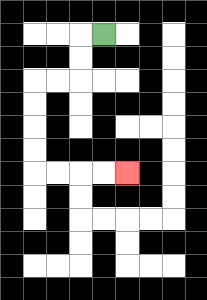{'start': '[4, 1]', 'end': '[5, 7]', 'path_directions': 'L,D,D,L,L,D,D,D,D,R,R,R,R', 'path_coordinates': '[[4, 1], [3, 1], [3, 2], [3, 3], [2, 3], [1, 3], [1, 4], [1, 5], [1, 6], [1, 7], [2, 7], [3, 7], [4, 7], [5, 7]]'}